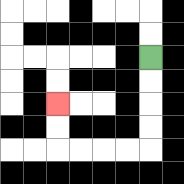{'start': '[6, 2]', 'end': '[2, 4]', 'path_directions': 'D,D,D,D,L,L,L,L,U,U', 'path_coordinates': '[[6, 2], [6, 3], [6, 4], [6, 5], [6, 6], [5, 6], [4, 6], [3, 6], [2, 6], [2, 5], [2, 4]]'}